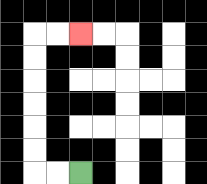{'start': '[3, 7]', 'end': '[3, 1]', 'path_directions': 'L,L,U,U,U,U,U,U,R,R', 'path_coordinates': '[[3, 7], [2, 7], [1, 7], [1, 6], [1, 5], [1, 4], [1, 3], [1, 2], [1, 1], [2, 1], [3, 1]]'}